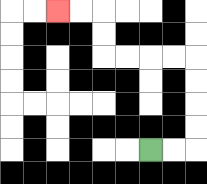{'start': '[6, 6]', 'end': '[2, 0]', 'path_directions': 'R,R,U,U,U,U,L,L,L,L,U,U,L,L', 'path_coordinates': '[[6, 6], [7, 6], [8, 6], [8, 5], [8, 4], [8, 3], [8, 2], [7, 2], [6, 2], [5, 2], [4, 2], [4, 1], [4, 0], [3, 0], [2, 0]]'}